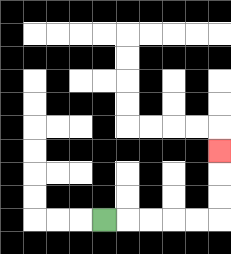{'start': '[4, 9]', 'end': '[9, 6]', 'path_directions': 'R,R,R,R,R,U,U,U', 'path_coordinates': '[[4, 9], [5, 9], [6, 9], [7, 9], [8, 9], [9, 9], [9, 8], [9, 7], [9, 6]]'}